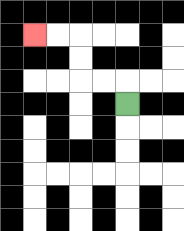{'start': '[5, 4]', 'end': '[1, 1]', 'path_directions': 'U,L,L,U,U,L,L', 'path_coordinates': '[[5, 4], [5, 3], [4, 3], [3, 3], [3, 2], [3, 1], [2, 1], [1, 1]]'}